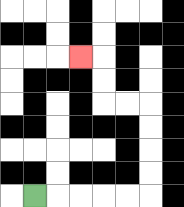{'start': '[1, 8]', 'end': '[3, 2]', 'path_directions': 'R,R,R,R,R,U,U,U,U,L,L,U,U,L', 'path_coordinates': '[[1, 8], [2, 8], [3, 8], [4, 8], [5, 8], [6, 8], [6, 7], [6, 6], [6, 5], [6, 4], [5, 4], [4, 4], [4, 3], [4, 2], [3, 2]]'}